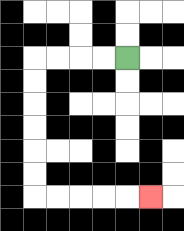{'start': '[5, 2]', 'end': '[6, 8]', 'path_directions': 'L,L,L,L,D,D,D,D,D,D,R,R,R,R,R', 'path_coordinates': '[[5, 2], [4, 2], [3, 2], [2, 2], [1, 2], [1, 3], [1, 4], [1, 5], [1, 6], [1, 7], [1, 8], [2, 8], [3, 8], [4, 8], [5, 8], [6, 8]]'}